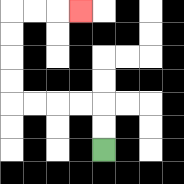{'start': '[4, 6]', 'end': '[3, 0]', 'path_directions': 'U,U,L,L,L,L,U,U,U,U,R,R,R', 'path_coordinates': '[[4, 6], [4, 5], [4, 4], [3, 4], [2, 4], [1, 4], [0, 4], [0, 3], [0, 2], [0, 1], [0, 0], [1, 0], [2, 0], [3, 0]]'}